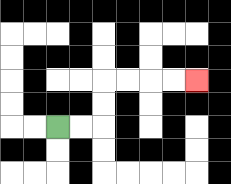{'start': '[2, 5]', 'end': '[8, 3]', 'path_directions': 'R,R,U,U,R,R,R,R', 'path_coordinates': '[[2, 5], [3, 5], [4, 5], [4, 4], [4, 3], [5, 3], [6, 3], [7, 3], [8, 3]]'}